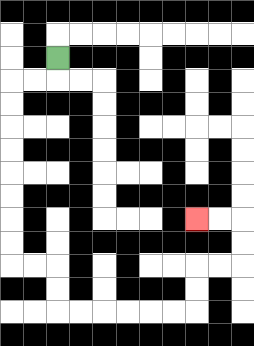{'start': '[2, 2]', 'end': '[8, 9]', 'path_directions': 'D,L,L,D,D,D,D,D,D,D,D,R,R,D,D,R,R,R,R,R,R,U,U,R,R,U,U,L,L', 'path_coordinates': '[[2, 2], [2, 3], [1, 3], [0, 3], [0, 4], [0, 5], [0, 6], [0, 7], [0, 8], [0, 9], [0, 10], [0, 11], [1, 11], [2, 11], [2, 12], [2, 13], [3, 13], [4, 13], [5, 13], [6, 13], [7, 13], [8, 13], [8, 12], [8, 11], [9, 11], [10, 11], [10, 10], [10, 9], [9, 9], [8, 9]]'}